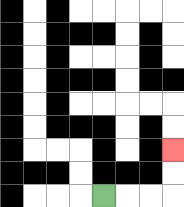{'start': '[4, 8]', 'end': '[7, 6]', 'path_directions': 'R,R,R,U,U', 'path_coordinates': '[[4, 8], [5, 8], [6, 8], [7, 8], [7, 7], [7, 6]]'}